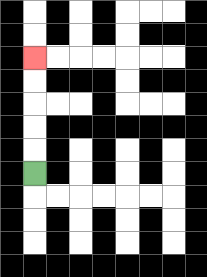{'start': '[1, 7]', 'end': '[1, 2]', 'path_directions': 'U,U,U,U,U', 'path_coordinates': '[[1, 7], [1, 6], [1, 5], [1, 4], [1, 3], [1, 2]]'}